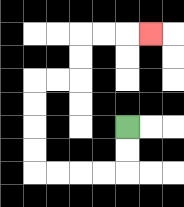{'start': '[5, 5]', 'end': '[6, 1]', 'path_directions': 'D,D,L,L,L,L,U,U,U,U,R,R,U,U,R,R,R', 'path_coordinates': '[[5, 5], [5, 6], [5, 7], [4, 7], [3, 7], [2, 7], [1, 7], [1, 6], [1, 5], [1, 4], [1, 3], [2, 3], [3, 3], [3, 2], [3, 1], [4, 1], [5, 1], [6, 1]]'}